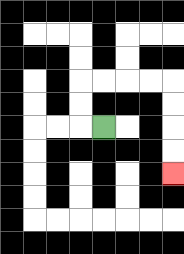{'start': '[4, 5]', 'end': '[7, 7]', 'path_directions': 'L,U,U,R,R,R,R,D,D,D,D', 'path_coordinates': '[[4, 5], [3, 5], [3, 4], [3, 3], [4, 3], [5, 3], [6, 3], [7, 3], [7, 4], [7, 5], [7, 6], [7, 7]]'}